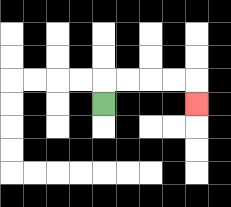{'start': '[4, 4]', 'end': '[8, 4]', 'path_directions': 'U,R,R,R,R,D', 'path_coordinates': '[[4, 4], [4, 3], [5, 3], [6, 3], [7, 3], [8, 3], [8, 4]]'}